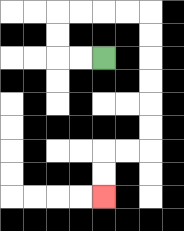{'start': '[4, 2]', 'end': '[4, 8]', 'path_directions': 'L,L,U,U,R,R,R,R,D,D,D,D,D,D,L,L,D,D', 'path_coordinates': '[[4, 2], [3, 2], [2, 2], [2, 1], [2, 0], [3, 0], [4, 0], [5, 0], [6, 0], [6, 1], [6, 2], [6, 3], [6, 4], [6, 5], [6, 6], [5, 6], [4, 6], [4, 7], [4, 8]]'}